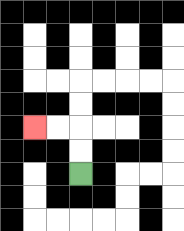{'start': '[3, 7]', 'end': '[1, 5]', 'path_directions': 'U,U,L,L', 'path_coordinates': '[[3, 7], [3, 6], [3, 5], [2, 5], [1, 5]]'}